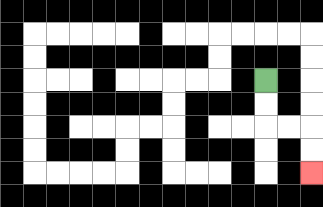{'start': '[11, 3]', 'end': '[13, 7]', 'path_directions': 'D,D,R,R,D,D', 'path_coordinates': '[[11, 3], [11, 4], [11, 5], [12, 5], [13, 5], [13, 6], [13, 7]]'}